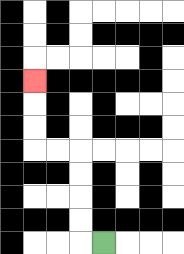{'start': '[4, 10]', 'end': '[1, 3]', 'path_directions': 'L,U,U,U,U,L,L,U,U,U', 'path_coordinates': '[[4, 10], [3, 10], [3, 9], [3, 8], [3, 7], [3, 6], [2, 6], [1, 6], [1, 5], [1, 4], [1, 3]]'}